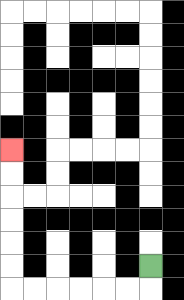{'start': '[6, 11]', 'end': '[0, 6]', 'path_directions': 'D,L,L,L,L,L,L,U,U,U,U,U,U', 'path_coordinates': '[[6, 11], [6, 12], [5, 12], [4, 12], [3, 12], [2, 12], [1, 12], [0, 12], [0, 11], [0, 10], [0, 9], [0, 8], [0, 7], [0, 6]]'}